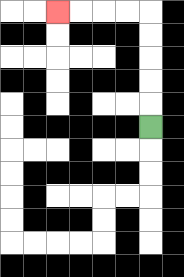{'start': '[6, 5]', 'end': '[2, 0]', 'path_directions': 'U,U,U,U,U,L,L,L,L', 'path_coordinates': '[[6, 5], [6, 4], [6, 3], [6, 2], [6, 1], [6, 0], [5, 0], [4, 0], [3, 0], [2, 0]]'}